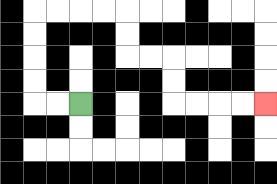{'start': '[3, 4]', 'end': '[11, 4]', 'path_directions': 'L,L,U,U,U,U,R,R,R,R,D,D,R,R,D,D,R,R,R,R', 'path_coordinates': '[[3, 4], [2, 4], [1, 4], [1, 3], [1, 2], [1, 1], [1, 0], [2, 0], [3, 0], [4, 0], [5, 0], [5, 1], [5, 2], [6, 2], [7, 2], [7, 3], [7, 4], [8, 4], [9, 4], [10, 4], [11, 4]]'}